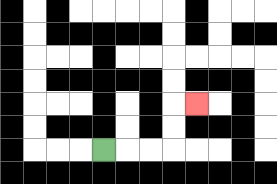{'start': '[4, 6]', 'end': '[8, 4]', 'path_directions': 'R,R,R,U,U,R', 'path_coordinates': '[[4, 6], [5, 6], [6, 6], [7, 6], [7, 5], [7, 4], [8, 4]]'}